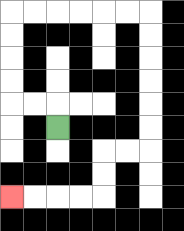{'start': '[2, 5]', 'end': '[0, 8]', 'path_directions': 'U,L,L,U,U,U,U,R,R,R,R,R,R,D,D,D,D,D,D,L,L,D,D,L,L,L,L', 'path_coordinates': '[[2, 5], [2, 4], [1, 4], [0, 4], [0, 3], [0, 2], [0, 1], [0, 0], [1, 0], [2, 0], [3, 0], [4, 0], [5, 0], [6, 0], [6, 1], [6, 2], [6, 3], [6, 4], [6, 5], [6, 6], [5, 6], [4, 6], [4, 7], [4, 8], [3, 8], [2, 8], [1, 8], [0, 8]]'}